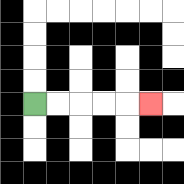{'start': '[1, 4]', 'end': '[6, 4]', 'path_directions': 'R,R,R,R,R', 'path_coordinates': '[[1, 4], [2, 4], [3, 4], [4, 4], [5, 4], [6, 4]]'}